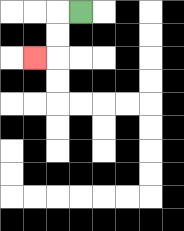{'start': '[3, 0]', 'end': '[1, 2]', 'path_directions': 'L,D,D,L', 'path_coordinates': '[[3, 0], [2, 0], [2, 1], [2, 2], [1, 2]]'}